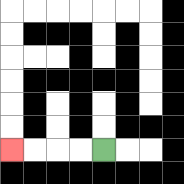{'start': '[4, 6]', 'end': '[0, 6]', 'path_directions': 'L,L,L,L', 'path_coordinates': '[[4, 6], [3, 6], [2, 6], [1, 6], [0, 6]]'}